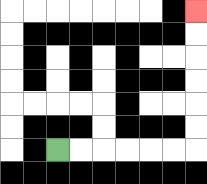{'start': '[2, 6]', 'end': '[8, 0]', 'path_directions': 'R,R,R,R,R,R,U,U,U,U,U,U', 'path_coordinates': '[[2, 6], [3, 6], [4, 6], [5, 6], [6, 6], [7, 6], [8, 6], [8, 5], [8, 4], [8, 3], [8, 2], [8, 1], [8, 0]]'}